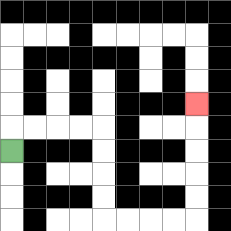{'start': '[0, 6]', 'end': '[8, 4]', 'path_directions': 'U,R,R,R,R,D,D,D,D,R,R,R,R,U,U,U,U,U', 'path_coordinates': '[[0, 6], [0, 5], [1, 5], [2, 5], [3, 5], [4, 5], [4, 6], [4, 7], [4, 8], [4, 9], [5, 9], [6, 9], [7, 9], [8, 9], [8, 8], [8, 7], [8, 6], [8, 5], [8, 4]]'}